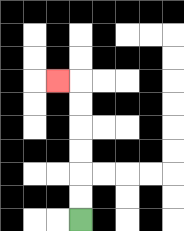{'start': '[3, 9]', 'end': '[2, 3]', 'path_directions': 'U,U,U,U,U,U,L', 'path_coordinates': '[[3, 9], [3, 8], [3, 7], [3, 6], [3, 5], [3, 4], [3, 3], [2, 3]]'}